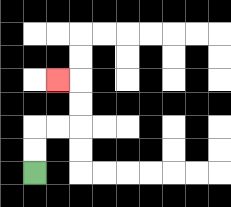{'start': '[1, 7]', 'end': '[2, 3]', 'path_directions': 'U,U,R,R,U,U,L', 'path_coordinates': '[[1, 7], [1, 6], [1, 5], [2, 5], [3, 5], [3, 4], [3, 3], [2, 3]]'}